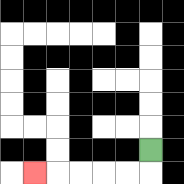{'start': '[6, 6]', 'end': '[1, 7]', 'path_directions': 'D,L,L,L,L,L', 'path_coordinates': '[[6, 6], [6, 7], [5, 7], [4, 7], [3, 7], [2, 7], [1, 7]]'}